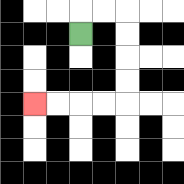{'start': '[3, 1]', 'end': '[1, 4]', 'path_directions': 'U,R,R,D,D,D,D,L,L,L,L', 'path_coordinates': '[[3, 1], [3, 0], [4, 0], [5, 0], [5, 1], [5, 2], [5, 3], [5, 4], [4, 4], [3, 4], [2, 4], [1, 4]]'}